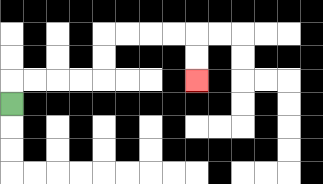{'start': '[0, 4]', 'end': '[8, 3]', 'path_directions': 'U,R,R,R,R,U,U,R,R,R,R,D,D', 'path_coordinates': '[[0, 4], [0, 3], [1, 3], [2, 3], [3, 3], [4, 3], [4, 2], [4, 1], [5, 1], [6, 1], [7, 1], [8, 1], [8, 2], [8, 3]]'}